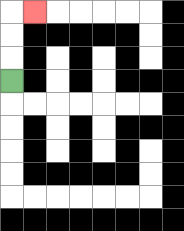{'start': '[0, 3]', 'end': '[1, 0]', 'path_directions': 'U,U,U,R', 'path_coordinates': '[[0, 3], [0, 2], [0, 1], [0, 0], [1, 0]]'}